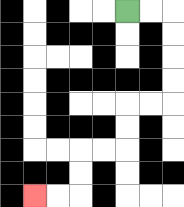{'start': '[5, 0]', 'end': '[1, 8]', 'path_directions': 'R,R,D,D,D,D,L,L,D,D,L,L,D,D,L,L', 'path_coordinates': '[[5, 0], [6, 0], [7, 0], [7, 1], [7, 2], [7, 3], [7, 4], [6, 4], [5, 4], [5, 5], [5, 6], [4, 6], [3, 6], [3, 7], [3, 8], [2, 8], [1, 8]]'}